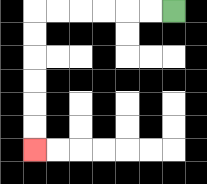{'start': '[7, 0]', 'end': '[1, 6]', 'path_directions': 'L,L,L,L,L,L,D,D,D,D,D,D', 'path_coordinates': '[[7, 0], [6, 0], [5, 0], [4, 0], [3, 0], [2, 0], [1, 0], [1, 1], [1, 2], [1, 3], [1, 4], [1, 5], [1, 6]]'}